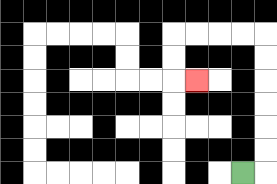{'start': '[10, 7]', 'end': '[8, 3]', 'path_directions': 'R,U,U,U,U,U,U,L,L,L,L,D,D,R', 'path_coordinates': '[[10, 7], [11, 7], [11, 6], [11, 5], [11, 4], [11, 3], [11, 2], [11, 1], [10, 1], [9, 1], [8, 1], [7, 1], [7, 2], [7, 3], [8, 3]]'}